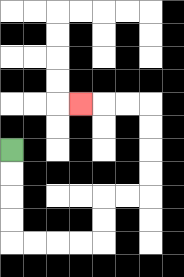{'start': '[0, 6]', 'end': '[3, 4]', 'path_directions': 'D,D,D,D,R,R,R,R,U,U,R,R,U,U,U,U,L,L,L', 'path_coordinates': '[[0, 6], [0, 7], [0, 8], [0, 9], [0, 10], [1, 10], [2, 10], [3, 10], [4, 10], [4, 9], [4, 8], [5, 8], [6, 8], [6, 7], [6, 6], [6, 5], [6, 4], [5, 4], [4, 4], [3, 4]]'}